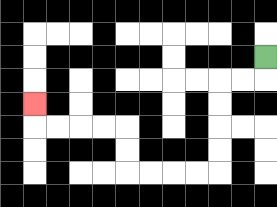{'start': '[11, 2]', 'end': '[1, 4]', 'path_directions': 'D,L,L,D,D,D,D,L,L,L,L,U,U,L,L,L,L,U', 'path_coordinates': '[[11, 2], [11, 3], [10, 3], [9, 3], [9, 4], [9, 5], [9, 6], [9, 7], [8, 7], [7, 7], [6, 7], [5, 7], [5, 6], [5, 5], [4, 5], [3, 5], [2, 5], [1, 5], [1, 4]]'}